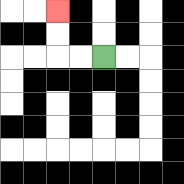{'start': '[4, 2]', 'end': '[2, 0]', 'path_directions': 'L,L,U,U', 'path_coordinates': '[[4, 2], [3, 2], [2, 2], [2, 1], [2, 0]]'}